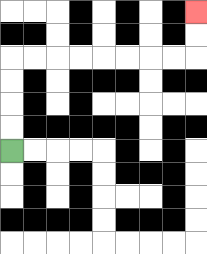{'start': '[0, 6]', 'end': '[8, 0]', 'path_directions': 'U,U,U,U,R,R,R,R,R,R,R,R,U,U', 'path_coordinates': '[[0, 6], [0, 5], [0, 4], [0, 3], [0, 2], [1, 2], [2, 2], [3, 2], [4, 2], [5, 2], [6, 2], [7, 2], [8, 2], [8, 1], [8, 0]]'}